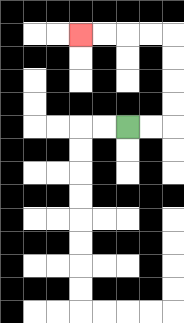{'start': '[5, 5]', 'end': '[3, 1]', 'path_directions': 'R,R,U,U,U,U,L,L,L,L', 'path_coordinates': '[[5, 5], [6, 5], [7, 5], [7, 4], [7, 3], [7, 2], [7, 1], [6, 1], [5, 1], [4, 1], [3, 1]]'}